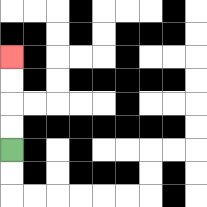{'start': '[0, 6]', 'end': '[0, 2]', 'path_directions': 'U,U,U,U', 'path_coordinates': '[[0, 6], [0, 5], [0, 4], [0, 3], [0, 2]]'}